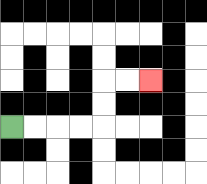{'start': '[0, 5]', 'end': '[6, 3]', 'path_directions': 'R,R,R,R,U,U,R,R', 'path_coordinates': '[[0, 5], [1, 5], [2, 5], [3, 5], [4, 5], [4, 4], [4, 3], [5, 3], [6, 3]]'}